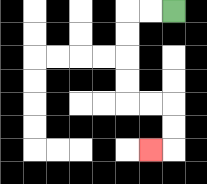{'start': '[7, 0]', 'end': '[6, 6]', 'path_directions': 'L,L,D,D,D,D,R,R,D,D,L', 'path_coordinates': '[[7, 0], [6, 0], [5, 0], [5, 1], [5, 2], [5, 3], [5, 4], [6, 4], [7, 4], [7, 5], [7, 6], [6, 6]]'}